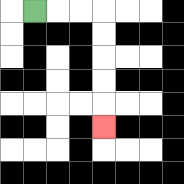{'start': '[1, 0]', 'end': '[4, 5]', 'path_directions': 'R,R,R,D,D,D,D,D', 'path_coordinates': '[[1, 0], [2, 0], [3, 0], [4, 0], [4, 1], [4, 2], [4, 3], [4, 4], [4, 5]]'}